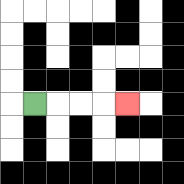{'start': '[1, 4]', 'end': '[5, 4]', 'path_directions': 'R,R,R,R', 'path_coordinates': '[[1, 4], [2, 4], [3, 4], [4, 4], [5, 4]]'}